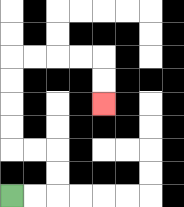{'start': '[0, 8]', 'end': '[4, 4]', 'path_directions': 'R,R,U,U,L,L,U,U,U,U,R,R,R,R,D,D', 'path_coordinates': '[[0, 8], [1, 8], [2, 8], [2, 7], [2, 6], [1, 6], [0, 6], [0, 5], [0, 4], [0, 3], [0, 2], [1, 2], [2, 2], [3, 2], [4, 2], [4, 3], [4, 4]]'}